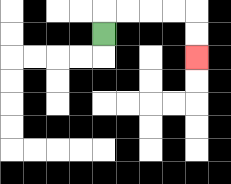{'start': '[4, 1]', 'end': '[8, 2]', 'path_directions': 'U,R,R,R,R,D,D', 'path_coordinates': '[[4, 1], [4, 0], [5, 0], [6, 0], [7, 0], [8, 0], [8, 1], [8, 2]]'}